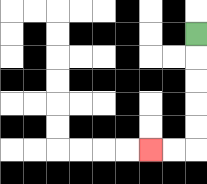{'start': '[8, 1]', 'end': '[6, 6]', 'path_directions': 'D,D,D,D,D,L,L', 'path_coordinates': '[[8, 1], [8, 2], [8, 3], [8, 4], [8, 5], [8, 6], [7, 6], [6, 6]]'}